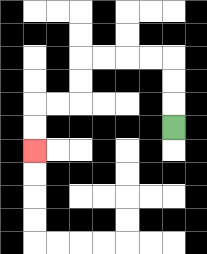{'start': '[7, 5]', 'end': '[1, 6]', 'path_directions': 'U,U,U,L,L,L,L,D,D,L,L,D,D', 'path_coordinates': '[[7, 5], [7, 4], [7, 3], [7, 2], [6, 2], [5, 2], [4, 2], [3, 2], [3, 3], [3, 4], [2, 4], [1, 4], [1, 5], [1, 6]]'}